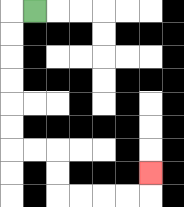{'start': '[1, 0]', 'end': '[6, 7]', 'path_directions': 'L,D,D,D,D,D,D,R,R,D,D,R,R,R,R,U', 'path_coordinates': '[[1, 0], [0, 0], [0, 1], [0, 2], [0, 3], [0, 4], [0, 5], [0, 6], [1, 6], [2, 6], [2, 7], [2, 8], [3, 8], [4, 8], [5, 8], [6, 8], [6, 7]]'}